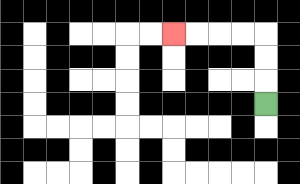{'start': '[11, 4]', 'end': '[7, 1]', 'path_directions': 'U,U,U,L,L,L,L', 'path_coordinates': '[[11, 4], [11, 3], [11, 2], [11, 1], [10, 1], [9, 1], [8, 1], [7, 1]]'}